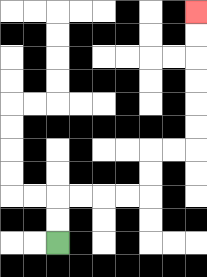{'start': '[2, 10]', 'end': '[8, 0]', 'path_directions': 'U,U,R,R,R,R,U,U,R,R,U,U,U,U,U,U', 'path_coordinates': '[[2, 10], [2, 9], [2, 8], [3, 8], [4, 8], [5, 8], [6, 8], [6, 7], [6, 6], [7, 6], [8, 6], [8, 5], [8, 4], [8, 3], [8, 2], [8, 1], [8, 0]]'}